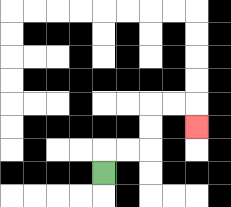{'start': '[4, 7]', 'end': '[8, 5]', 'path_directions': 'U,R,R,U,U,R,R,D', 'path_coordinates': '[[4, 7], [4, 6], [5, 6], [6, 6], [6, 5], [6, 4], [7, 4], [8, 4], [8, 5]]'}